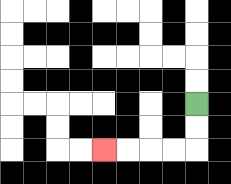{'start': '[8, 4]', 'end': '[4, 6]', 'path_directions': 'D,D,L,L,L,L', 'path_coordinates': '[[8, 4], [8, 5], [8, 6], [7, 6], [6, 6], [5, 6], [4, 6]]'}